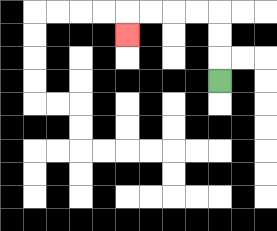{'start': '[9, 3]', 'end': '[5, 1]', 'path_directions': 'U,U,U,L,L,L,L,D', 'path_coordinates': '[[9, 3], [9, 2], [9, 1], [9, 0], [8, 0], [7, 0], [6, 0], [5, 0], [5, 1]]'}